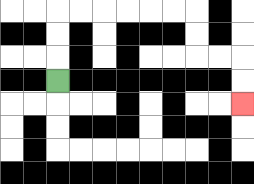{'start': '[2, 3]', 'end': '[10, 4]', 'path_directions': 'U,U,U,R,R,R,R,R,R,D,D,R,R,D,D', 'path_coordinates': '[[2, 3], [2, 2], [2, 1], [2, 0], [3, 0], [4, 0], [5, 0], [6, 0], [7, 0], [8, 0], [8, 1], [8, 2], [9, 2], [10, 2], [10, 3], [10, 4]]'}